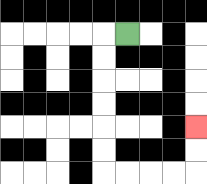{'start': '[5, 1]', 'end': '[8, 5]', 'path_directions': 'L,D,D,D,D,D,D,R,R,R,R,U,U', 'path_coordinates': '[[5, 1], [4, 1], [4, 2], [4, 3], [4, 4], [4, 5], [4, 6], [4, 7], [5, 7], [6, 7], [7, 7], [8, 7], [8, 6], [8, 5]]'}